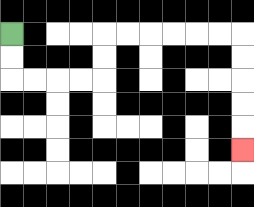{'start': '[0, 1]', 'end': '[10, 6]', 'path_directions': 'D,D,R,R,R,R,U,U,R,R,R,R,R,R,D,D,D,D,D', 'path_coordinates': '[[0, 1], [0, 2], [0, 3], [1, 3], [2, 3], [3, 3], [4, 3], [4, 2], [4, 1], [5, 1], [6, 1], [7, 1], [8, 1], [9, 1], [10, 1], [10, 2], [10, 3], [10, 4], [10, 5], [10, 6]]'}